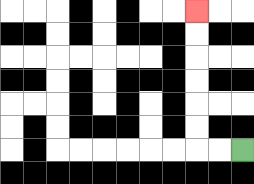{'start': '[10, 6]', 'end': '[8, 0]', 'path_directions': 'L,L,U,U,U,U,U,U', 'path_coordinates': '[[10, 6], [9, 6], [8, 6], [8, 5], [8, 4], [8, 3], [8, 2], [8, 1], [8, 0]]'}